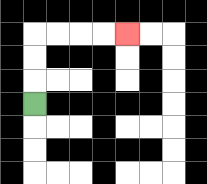{'start': '[1, 4]', 'end': '[5, 1]', 'path_directions': 'U,U,U,R,R,R,R', 'path_coordinates': '[[1, 4], [1, 3], [1, 2], [1, 1], [2, 1], [3, 1], [4, 1], [5, 1]]'}